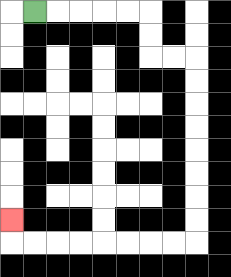{'start': '[1, 0]', 'end': '[0, 9]', 'path_directions': 'R,R,R,R,R,D,D,R,R,D,D,D,D,D,D,D,D,L,L,L,L,L,L,L,L,U', 'path_coordinates': '[[1, 0], [2, 0], [3, 0], [4, 0], [5, 0], [6, 0], [6, 1], [6, 2], [7, 2], [8, 2], [8, 3], [8, 4], [8, 5], [8, 6], [8, 7], [8, 8], [8, 9], [8, 10], [7, 10], [6, 10], [5, 10], [4, 10], [3, 10], [2, 10], [1, 10], [0, 10], [0, 9]]'}